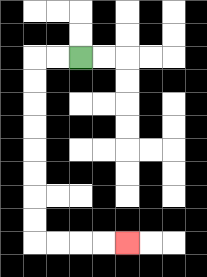{'start': '[3, 2]', 'end': '[5, 10]', 'path_directions': 'L,L,D,D,D,D,D,D,D,D,R,R,R,R', 'path_coordinates': '[[3, 2], [2, 2], [1, 2], [1, 3], [1, 4], [1, 5], [1, 6], [1, 7], [1, 8], [1, 9], [1, 10], [2, 10], [3, 10], [4, 10], [5, 10]]'}